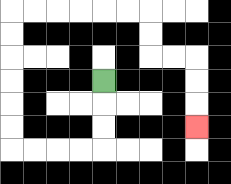{'start': '[4, 3]', 'end': '[8, 5]', 'path_directions': 'D,D,D,L,L,L,L,U,U,U,U,U,U,R,R,R,R,R,R,D,D,R,R,D,D,D', 'path_coordinates': '[[4, 3], [4, 4], [4, 5], [4, 6], [3, 6], [2, 6], [1, 6], [0, 6], [0, 5], [0, 4], [0, 3], [0, 2], [0, 1], [0, 0], [1, 0], [2, 0], [3, 0], [4, 0], [5, 0], [6, 0], [6, 1], [6, 2], [7, 2], [8, 2], [8, 3], [8, 4], [8, 5]]'}